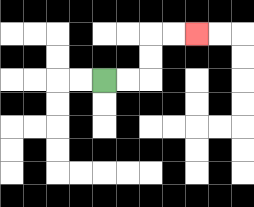{'start': '[4, 3]', 'end': '[8, 1]', 'path_directions': 'R,R,U,U,R,R', 'path_coordinates': '[[4, 3], [5, 3], [6, 3], [6, 2], [6, 1], [7, 1], [8, 1]]'}